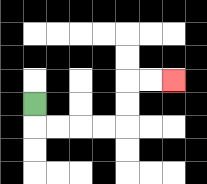{'start': '[1, 4]', 'end': '[7, 3]', 'path_directions': 'D,R,R,R,R,U,U,R,R', 'path_coordinates': '[[1, 4], [1, 5], [2, 5], [3, 5], [4, 5], [5, 5], [5, 4], [5, 3], [6, 3], [7, 3]]'}